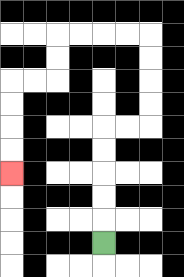{'start': '[4, 10]', 'end': '[0, 7]', 'path_directions': 'U,U,U,U,U,R,R,U,U,U,U,L,L,L,L,D,D,L,L,D,D,D,D', 'path_coordinates': '[[4, 10], [4, 9], [4, 8], [4, 7], [4, 6], [4, 5], [5, 5], [6, 5], [6, 4], [6, 3], [6, 2], [6, 1], [5, 1], [4, 1], [3, 1], [2, 1], [2, 2], [2, 3], [1, 3], [0, 3], [0, 4], [0, 5], [0, 6], [0, 7]]'}